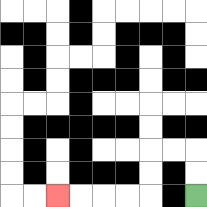{'start': '[8, 8]', 'end': '[2, 8]', 'path_directions': 'U,U,L,L,D,D,L,L,L,L', 'path_coordinates': '[[8, 8], [8, 7], [8, 6], [7, 6], [6, 6], [6, 7], [6, 8], [5, 8], [4, 8], [3, 8], [2, 8]]'}